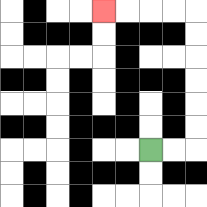{'start': '[6, 6]', 'end': '[4, 0]', 'path_directions': 'R,R,U,U,U,U,U,U,L,L,L,L', 'path_coordinates': '[[6, 6], [7, 6], [8, 6], [8, 5], [8, 4], [8, 3], [8, 2], [8, 1], [8, 0], [7, 0], [6, 0], [5, 0], [4, 0]]'}